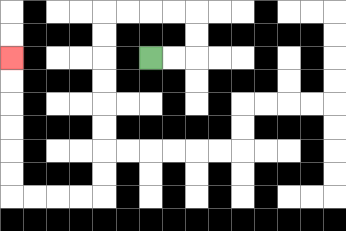{'start': '[6, 2]', 'end': '[0, 2]', 'path_directions': 'R,R,U,U,L,L,L,L,D,D,D,D,D,D,D,D,L,L,L,L,U,U,U,U,U,U', 'path_coordinates': '[[6, 2], [7, 2], [8, 2], [8, 1], [8, 0], [7, 0], [6, 0], [5, 0], [4, 0], [4, 1], [4, 2], [4, 3], [4, 4], [4, 5], [4, 6], [4, 7], [4, 8], [3, 8], [2, 8], [1, 8], [0, 8], [0, 7], [0, 6], [0, 5], [0, 4], [0, 3], [0, 2]]'}